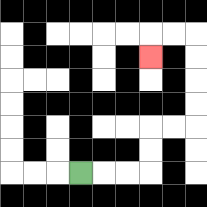{'start': '[3, 7]', 'end': '[6, 2]', 'path_directions': 'R,R,R,U,U,R,R,U,U,U,U,L,L,D', 'path_coordinates': '[[3, 7], [4, 7], [5, 7], [6, 7], [6, 6], [6, 5], [7, 5], [8, 5], [8, 4], [8, 3], [8, 2], [8, 1], [7, 1], [6, 1], [6, 2]]'}